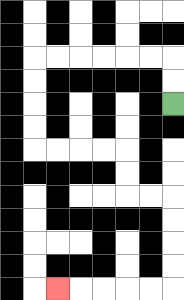{'start': '[7, 4]', 'end': '[2, 12]', 'path_directions': 'U,U,L,L,L,L,L,L,D,D,D,D,R,R,R,R,D,D,R,R,D,D,D,D,L,L,L,L,L', 'path_coordinates': '[[7, 4], [7, 3], [7, 2], [6, 2], [5, 2], [4, 2], [3, 2], [2, 2], [1, 2], [1, 3], [1, 4], [1, 5], [1, 6], [2, 6], [3, 6], [4, 6], [5, 6], [5, 7], [5, 8], [6, 8], [7, 8], [7, 9], [7, 10], [7, 11], [7, 12], [6, 12], [5, 12], [4, 12], [3, 12], [2, 12]]'}